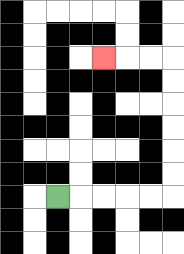{'start': '[2, 8]', 'end': '[4, 2]', 'path_directions': 'R,R,R,R,R,U,U,U,U,U,U,L,L,L', 'path_coordinates': '[[2, 8], [3, 8], [4, 8], [5, 8], [6, 8], [7, 8], [7, 7], [7, 6], [7, 5], [7, 4], [7, 3], [7, 2], [6, 2], [5, 2], [4, 2]]'}